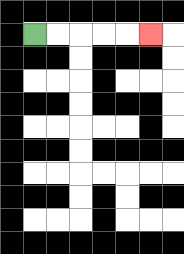{'start': '[1, 1]', 'end': '[6, 1]', 'path_directions': 'R,R,R,R,R', 'path_coordinates': '[[1, 1], [2, 1], [3, 1], [4, 1], [5, 1], [6, 1]]'}